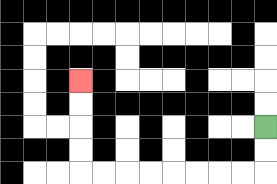{'start': '[11, 5]', 'end': '[3, 3]', 'path_directions': 'D,D,L,L,L,L,L,L,L,L,U,U,U,U', 'path_coordinates': '[[11, 5], [11, 6], [11, 7], [10, 7], [9, 7], [8, 7], [7, 7], [6, 7], [5, 7], [4, 7], [3, 7], [3, 6], [3, 5], [3, 4], [3, 3]]'}